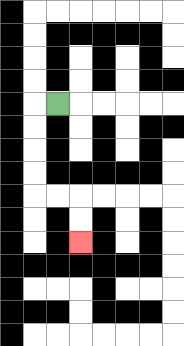{'start': '[2, 4]', 'end': '[3, 10]', 'path_directions': 'L,D,D,D,D,R,R,D,D', 'path_coordinates': '[[2, 4], [1, 4], [1, 5], [1, 6], [1, 7], [1, 8], [2, 8], [3, 8], [3, 9], [3, 10]]'}